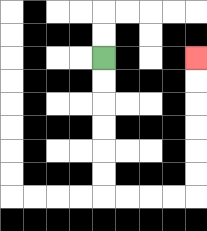{'start': '[4, 2]', 'end': '[8, 2]', 'path_directions': 'D,D,D,D,D,D,R,R,R,R,U,U,U,U,U,U', 'path_coordinates': '[[4, 2], [4, 3], [4, 4], [4, 5], [4, 6], [4, 7], [4, 8], [5, 8], [6, 8], [7, 8], [8, 8], [8, 7], [8, 6], [8, 5], [8, 4], [8, 3], [8, 2]]'}